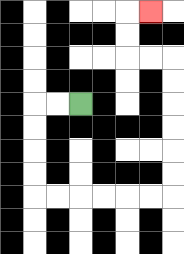{'start': '[3, 4]', 'end': '[6, 0]', 'path_directions': 'L,L,D,D,D,D,R,R,R,R,R,R,U,U,U,U,U,U,L,L,U,U,R', 'path_coordinates': '[[3, 4], [2, 4], [1, 4], [1, 5], [1, 6], [1, 7], [1, 8], [2, 8], [3, 8], [4, 8], [5, 8], [6, 8], [7, 8], [7, 7], [7, 6], [7, 5], [7, 4], [7, 3], [7, 2], [6, 2], [5, 2], [5, 1], [5, 0], [6, 0]]'}